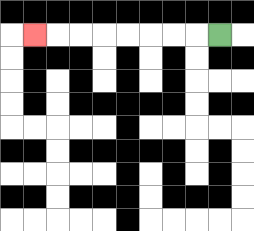{'start': '[9, 1]', 'end': '[1, 1]', 'path_directions': 'L,L,L,L,L,L,L,L', 'path_coordinates': '[[9, 1], [8, 1], [7, 1], [6, 1], [5, 1], [4, 1], [3, 1], [2, 1], [1, 1]]'}